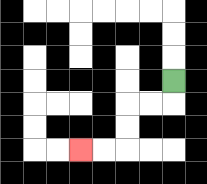{'start': '[7, 3]', 'end': '[3, 6]', 'path_directions': 'D,L,L,D,D,L,L', 'path_coordinates': '[[7, 3], [7, 4], [6, 4], [5, 4], [5, 5], [5, 6], [4, 6], [3, 6]]'}